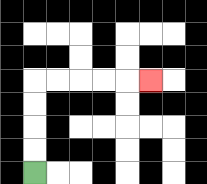{'start': '[1, 7]', 'end': '[6, 3]', 'path_directions': 'U,U,U,U,R,R,R,R,R', 'path_coordinates': '[[1, 7], [1, 6], [1, 5], [1, 4], [1, 3], [2, 3], [3, 3], [4, 3], [5, 3], [6, 3]]'}